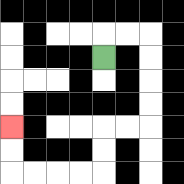{'start': '[4, 2]', 'end': '[0, 5]', 'path_directions': 'U,R,R,D,D,D,D,L,L,D,D,L,L,L,L,U,U', 'path_coordinates': '[[4, 2], [4, 1], [5, 1], [6, 1], [6, 2], [6, 3], [6, 4], [6, 5], [5, 5], [4, 5], [4, 6], [4, 7], [3, 7], [2, 7], [1, 7], [0, 7], [0, 6], [0, 5]]'}